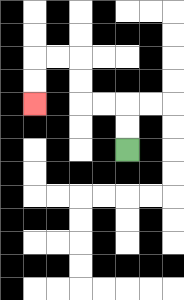{'start': '[5, 6]', 'end': '[1, 4]', 'path_directions': 'U,U,L,L,U,U,L,L,D,D', 'path_coordinates': '[[5, 6], [5, 5], [5, 4], [4, 4], [3, 4], [3, 3], [3, 2], [2, 2], [1, 2], [1, 3], [1, 4]]'}